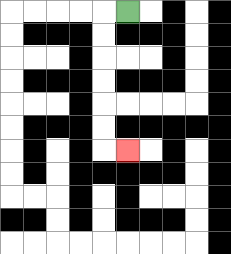{'start': '[5, 0]', 'end': '[5, 6]', 'path_directions': 'L,D,D,D,D,D,D,R', 'path_coordinates': '[[5, 0], [4, 0], [4, 1], [4, 2], [4, 3], [4, 4], [4, 5], [4, 6], [5, 6]]'}